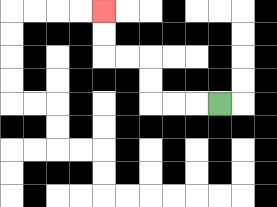{'start': '[9, 4]', 'end': '[4, 0]', 'path_directions': 'L,L,L,U,U,L,L,U,U', 'path_coordinates': '[[9, 4], [8, 4], [7, 4], [6, 4], [6, 3], [6, 2], [5, 2], [4, 2], [4, 1], [4, 0]]'}